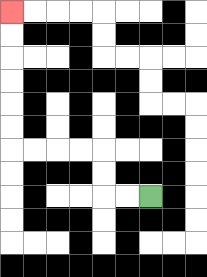{'start': '[6, 8]', 'end': '[0, 0]', 'path_directions': 'L,L,U,U,L,L,L,L,U,U,U,U,U,U', 'path_coordinates': '[[6, 8], [5, 8], [4, 8], [4, 7], [4, 6], [3, 6], [2, 6], [1, 6], [0, 6], [0, 5], [0, 4], [0, 3], [0, 2], [0, 1], [0, 0]]'}